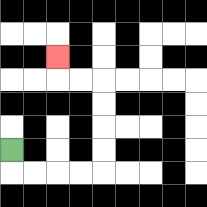{'start': '[0, 6]', 'end': '[2, 2]', 'path_directions': 'D,R,R,R,R,U,U,U,U,L,L,U', 'path_coordinates': '[[0, 6], [0, 7], [1, 7], [2, 7], [3, 7], [4, 7], [4, 6], [4, 5], [4, 4], [4, 3], [3, 3], [2, 3], [2, 2]]'}